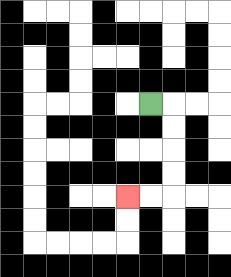{'start': '[6, 4]', 'end': '[5, 8]', 'path_directions': 'R,D,D,D,D,L,L', 'path_coordinates': '[[6, 4], [7, 4], [7, 5], [7, 6], [7, 7], [7, 8], [6, 8], [5, 8]]'}